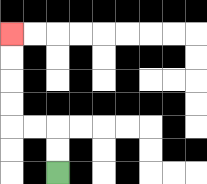{'start': '[2, 7]', 'end': '[0, 1]', 'path_directions': 'U,U,L,L,U,U,U,U', 'path_coordinates': '[[2, 7], [2, 6], [2, 5], [1, 5], [0, 5], [0, 4], [0, 3], [0, 2], [0, 1]]'}